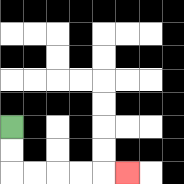{'start': '[0, 5]', 'end': '[5, 7]', 'path_directions': 'D,D,R,R,R,R,R', 'path_coordinates': '[[0, 5], [0, 6], [0, 7], [1, 7], [2, 7], [3, 7], [4, 7], [5, 7]]'}